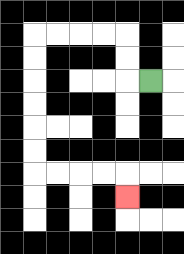{'start': '[6, 3]', 'end': '[5, 8]', 'path_directions': 'L,U,U,L,L,L,L,D,D,D,D,D,D,R,R,R,R,D', 'path_coordinates': '[[6, 3], [5, 3], [5, 2], [5, 1], [4, 1], [3, 1], [2, 1], [1, 1], [1, 2], [1, 3], [1, 4], [1, 5], [1, 6], [1, 7], [2, 7], [3, 7], [4, 7], [5, 7], [5, 8]]'}